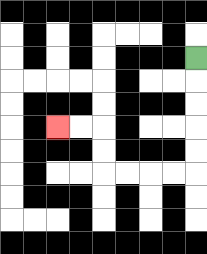{'start': '[8, 2]', 'end': '[2, 5]', 'path_directions': 'D,D,D,D,D,L,L,L,L,U,U,L,L', 'path_coordinates': '[[8, 2], [8, 3], [8, 4], [8, 5], [8, 6], [8, 7], [7, 7], [6, 7], [5, 7], [4, 7], [4, 6], [4, 5], [3, 5], [2, 5]]'}